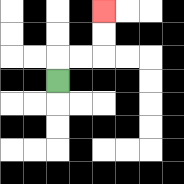{'start': '[2, 3]', 'end': '[4, 0]', 'path_directions': 'U,R,R,U,U', 'path_coordinates': '[[2, 3], [2, 2], [3, 2], [4, 2], [4, 1], [4, 0]]'}